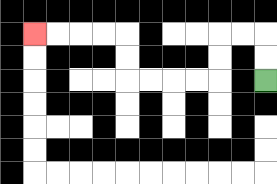{'start': '[11, 3]', 'end': '[1, 1]', 'path_directions': 'U,U,L,L,D,D,L,L,L,L,U,U,L,L,L,L', 'path_coordinates': '[[11, 3], [11, 2], [11, 1], [10, 1], [9, 1], [9, 2], [9, 3], [8, 3], [7, 3], [6, 3], [5, 3], [5, 2], [5, 1], [4, 1], [3, 1], [2, 1], [1, 1]]'}